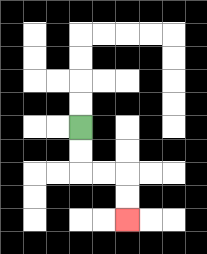{'start': '[3, 5]', 'end': '[5, 9]', 'path_directions': 'D,D,R,R,D,D', 'path_coordinates': '[[3, 5], [3, 6], [3, 7], [4, 7], [5, 7], [5, 8], [5, 9]]'}